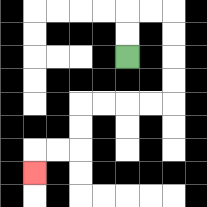{'start': '[5, 2]', 'end': '[1, 7]', 'path_directions': 'U,U,R,R,D,D,D,D,L,L,L,L,D,D,L,L,D', 'path_coordinates': '[[5, 2], [5, 1], [5, 0], [6, 0], [7, 0], [7, 1], [7, 2], [7, 3], [7, 4], [6, 4], [5, 4], [4, 4], [3, 4], [3, 5], [3, 6], [2, 6], [1, 6], [1, 7]]'}